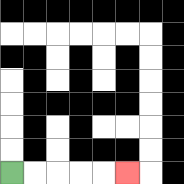{'start': '[0, 7]', 'end': '[5, 7]', 'path_directions': 'R,R,R,R,R', 'path_coordinates': '[[0, 7], [1, 7], [2, 7], [3, 7], [4, 7], [5, 7]]'}